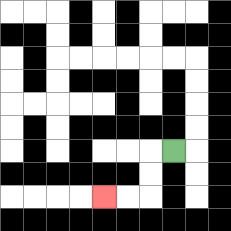{'start': '[7, 6]', 'end': '[4, 8]', 'path_directions': 'L,D,D,L,L', 'path_coordinates': '[[7, 6], [6, 6], [6, 7], [6, 8], [5, 8], [4, 8]]'}